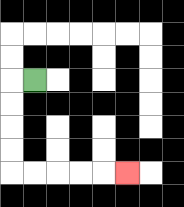{'start': '[1, 3]', 'end': '[5, 7]', 'path_directions': 'L,D,D,D,D,R,R,R,R,R', 'path_coordinates': '[[1, 3], [0, 3], [0, 4], [0, 5], [0, 6], [0, 7], [1, 7], [2, 7], [3, 7], [4, 7], [5, 7]]'}